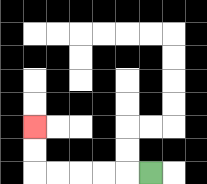{'start': '[6, 7]', 'end': '[1, 5]', 'path_directions': 'L,L,L,L,L,U,U', 'path_coordinates': '[[6, 7], [5, 7], [4, 7], [3, 7], [2, 7], [1, 7], [1, 6], [1, 5]]'}